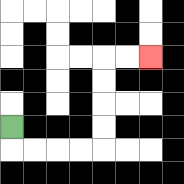{'start': '[0, 5]', 'end': '[6, 2]', 'path_directions': 'D,R,R,R,R,U,U,U,U,R,R', 'path_coordinates': '[[0, 5], [0, 6], [1, 6], [2, 6], [3, 6], [4, 6], [4, 5], [4, 4], [4, 3], [4, 2], [5, 2], [6, 2]]'}